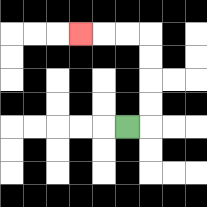{'start': '[5, 5]', 'end': '[3, 1]', 'path_directions': 'R,U,U,U,U,L,L,L', 'path_coordinates': '[[5, 5], [6, 5], [6, 4], [6, 3], [6, 2], [6, 1], [5, 1], [4, 1], [3, 1]]'}